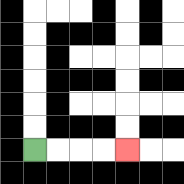{'start': '[1, 6]', 'end': '[5, 6]', 'path_directions': 'R,R,R,R', 'path_coordinates': '[[1, 6], [2, 6], [3, 6], [4, 6], [5, 6]]'}